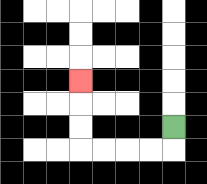{'start': '[7, 5]', 'end': '[3, 3]', 'path_directions': 'D,L,L,L,L,U,U,U', 'path_coordinates': '[[7, 5], [7, 6], [6, 6], [5, 6], [4, 6], [3, 6], [3, 5], [3, 4], [3, 3]]'}